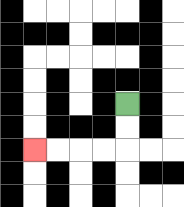{'start': '[5, 4]', 'end': '[1, 6]', 'path_directions': 'D,D,L,L,L,L', 'path_coordinates': '[[5, 4], [5, 5], [5, 6], [4, 6], [3, 6], [2, 6], [1, 6]]'}